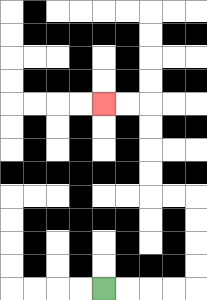{'start': '[4, 12]', 'end': '[4, 4]', 'path_directions': 'R,R,R,R,U,U,U,U,L,L,U,U,U,U,L,L', 'path_coordinates': '[[4, 12], [5, 12], [6, 12], [7, 12], [8, 12], [8, 11], [8, 10], [8, 9], [8, 8], [7, 8], [6, 8], [6, 7], [6, 6], [6, 5], [6, 4], [5, 4], [4, 4]]'}